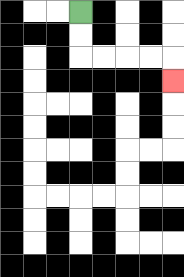{'start': '[3, 0]', 'end': '[7, 3]', 'path_directions': 'D,D,R,R,R,R,D', 'path_coordinates': '[[3, 0], [3, 1], [3, 2], [4, 2], [5, 2], [6, 2], [7, 2], [7, 3]]'}